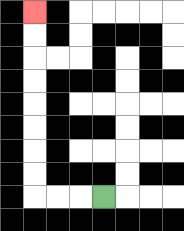{'start': '[4, 8]', 'end': '[1, 0]', 'path_directions': 'L,L,L,U,U,U,U,U,U,U,U', 'path_coordinates': '[[4, 8], [3, 8], [2, 8], [1, 8], [1, 7], [1, 6], [1, 5], [1, 4], [1, 3], [1, 2], [1, 1], [1, 0]]'}